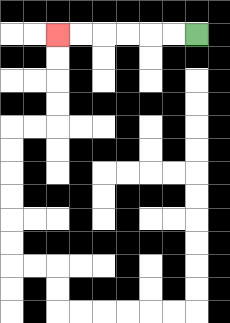{'start': '[8, 1]', 'end': '[2, 1]', 'path_directions': 'L,L,L,L,L,L', 'path_coordinates': '[[8, 1], [7, 1], [6, 1], [5, 1], [4, 1], [3, 1], [2, 1]]'}